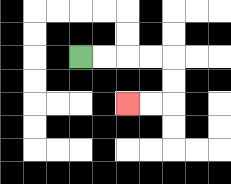{'start': '[3, 2]', 'end': '[5, 4]', 'path_directions': 'R,R,R,R,D,D,L,L', 'path_coordinates': '[[3, 2], [4, 2], [5, 2], [6, 2], [7, 2], [7, 3], [7, 4], [6, 4], [5, 4]]'}